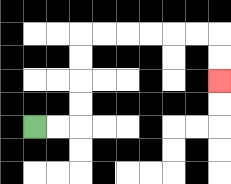{'start': '[1, 5]', 'end': '[9, 3]', 'path_directions': 'R,R,U,U,U,U,R,R,R,R,R,R,D,D', 'path_coordinates': '[[1, 5], [2, 5], [3, 5], [3, 4], [3, 3], [3, 2], [3, 1], [4, 1], [5, 1], [6, 1], [7, 1], [8, 1], [9, 1], [9, 2], [9, 3]]'}